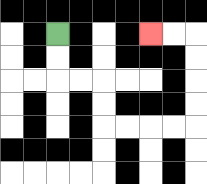{'start': '[2, 1]', 'end': '[6, 1]', 'path_directions': 'D,D,R,R,D,D,R,R,R,R,U,U,U,U,L,L', 'path_coordinates': '[[2, 1], [2, 2], [2, 3], [3, 3], [4, 3], [4, 4], [4, 5], [5, 5], [6, 5], [7, 5], [8, 5], [8, 4], [8, 3], [8, 2], [8, 1], [7, 1], [6, 1]]'}